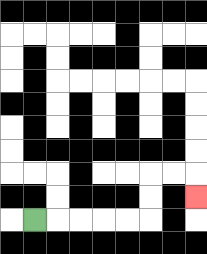{'start': '[1, 9]', 'end': '[8, 8]', 'path_directions': 'R,R,R,R,R,U,U,R,R,D', 'path_coordinates': '[[1, 9], [2, 9], [3, 9], [4, 9], [5, 9], [6, 9], [6, 8], [6, 7], [7, 7], [8, 7], [8, 8]]'}